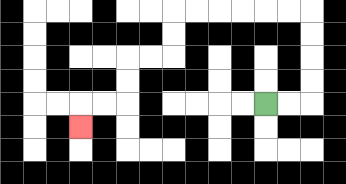{'start': '[11, 4]', 'end': '[3, 5]', 'path_directions': 'R,R,U,U,U,U,L,L,L,L,L,L,D,D,L,L,D,D,L,L,D', 'path_coordinates': '[[11, 4], [12, 4], [13, 4], [13, 3], [13, 2], [13, 1], [13, 0], [12, 0], [11, 0], [10, 0], [9, 0], [8, 0], [7, 0], [7, 1], [7, 2], [6, 2], [5, 2], [5, 3], [5, 4], [4, 4], [3, 4], [3, 5]]'}